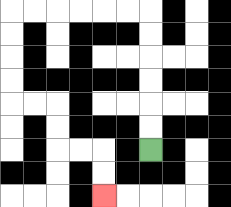{'start': '[6, 6]', 'end': '[4, 8]', 'path_directions': 'U,U,U,U,U,U,L,L,L,L,L,L,D,D,D,D,R,R,D,D,R,R,D,D', 'path_coordinates': '[[6, 6], [6, 5], [6, 4], [6, 3], [6, 2], [6, 1], [6, 0], [5, 0], [4, 0], [3, 0], [2, 0], [1, 0], [0, 0], [0, 1], [0, 2], [0, 3], [0, 4], [1, 4], [2, 4], [2, 5], [2, 6], [3, 6], [4, 6], [4, 7], [4, 8]]'}